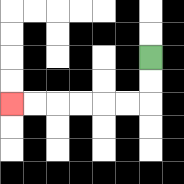{'start': '[6, 2]', 'end': '[0, 4]', 'path_directions': 'D,D,L,L,L,L,L,L', 'path_coordinates': '[[6, 2], [6, 3], [6, 4], [5, 4], [4, 4], [3, 4], [2, 4], [1, 4], [0, 4]]'}